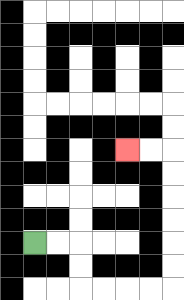{'start': '[1, 10]', 'end': '[5, 6]', 'path_directions': 'R,R,D,D,R,R,R,R,U,U,U,U,U,U,L,L', 'path_coordinates': '[[1, 10], [2, 10], [3, 10], [3, 11], [3, 12], [4, 12], [5, 12], [6, 12], [7, 12], [7, 11], [7, 10], [7, 9], [7, 8], [7, 7], [7, 6], [6, 6], [5, 6]]'}